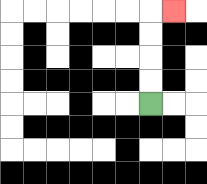{'start': '[6, 4]', 'end': '[7, 0]', 'path_directions': 'U,U,U,U,R', 'path_coordinates': '[[6, 4], [6, 3], [6, 2], [6, 1], [6, 0], [7, 0]]'}